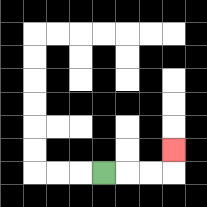{'start': '[4, 7]', 'end': '[7, 6]', 'path_directions': 'R,R,R,U', 'path_coordinates': '[[4, 7], [5, 7], [6, 7], [7, 7], [7, 6]]'}